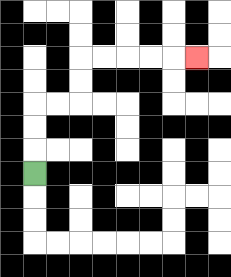{'start': '[1, 7]', 'end': '[8, 2]', 'path_directions': 'U,U,U,R,R,U,U,R,R,R,R,R', 'path_coordinates': '[[1, 7], [1, 6], [1, 5], [1, 4], [2, 4], [3, 4], [3, 3], [3, 2], [4, 2], [5, 2], [6, 2], [7, 2], [8, 2]]'}